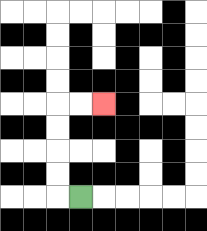{'start': '[3, 8]', 'end': '[4, 4]', 'path_directions': 'L,U,U,U,U,R,R', 'path_coordinates': '[[3, 8], [2, 8], [2, 7], [2, 6], [2, 5], [2, 4], [3, 4], [4, 4]]'}